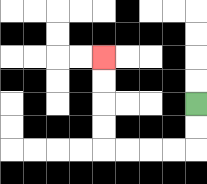{'start': '[8, 4]', 'end': '[4, 2]', 'path_directions': 'D,D,L,L,L,L,U,U,U,U', 'path_coordinates': '[[8, 4], [8, 5], [8, 6], [7, 6], [6, 6], [5, 6], [4, 6], [4, 5], [4, 4], [4, 3], [4, 2]]'}